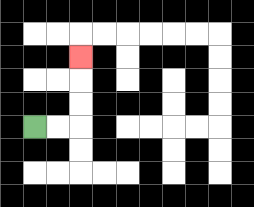{'start': '[1, 5]', 'end': '[3, 2]', 'path_directions': 'R,R,U,U,U', 'path_coordinates': '[[1, 5], [2, 5], [3, 5], [3, 4], [3, 3], [3, 2]]'}